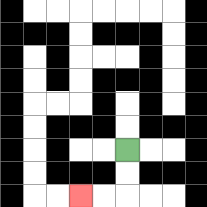{'start': '[5, 6]', 'end': '[3, 8]', 'path_directions': 'D,D,L,L', 'path_coordinates': '[[5, 6], [5, 7], [5, 8], [4, 8], [3, 8]]'}